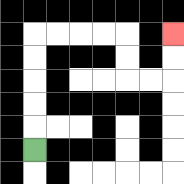{'start': '[1, 6]', 'end': '[7, 1]', 'path_directions': 'U,U,U,U,U,R,R,R,R,D,D,R,R,U,U', 'path_coordinates': '[[1, 6], [1, 5], [1, 4], [1, 3], [1, 2], [1, 1], [2, 1], [3, 1], [4, 1], [5, 1], [5, 2], [5, 3], [6, 3], [7, 3], [7, 2], [7, 1]]'}